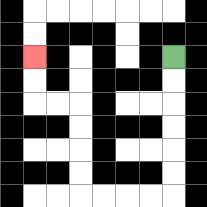{'start': '[7, 2]', 'end': '[1, 2]', 'path_directions': 'D,D,D,D,D,D,L,L,L,L,U,U,U,U,L,L,U,U', 'path_coordinates': '[[7, 2], [7, 3], [7, 4], [7, 5], [7, 6], [7, 7], [7, 8], [6, 8], [5, 8], [4, 8], [3, 8], [3, 7], [3, 6], [3, 5], [3, 4], [2, 4], [1, 4], [1, 3], [1, 2]]'}